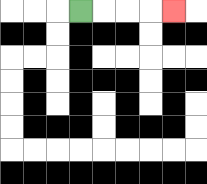{'start': '[3, 0]', 'end': '[7, 0]', 'path_directions': 'R,R,R,R', 'path_coordinates': '[[3, 0], [4, 0], [5, 0], [6, 0], [7, 0]]'}